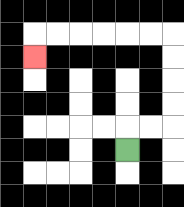{'start': '[5, 6]', 'end': '[1, 2]', 'path_directions': 'U,R,R,U,U,U,U,L,L,L,L,L,L,D', 'path_coordinates': '[[5, 6], [5, 5], [6, 5], [7, 5], [7, 4], [7, 3], [7, 2], [7, 1], [6, 1], [5, 1], [4, 1], [3, 1], [2, 1], [1, 1], [1, 2]]'}